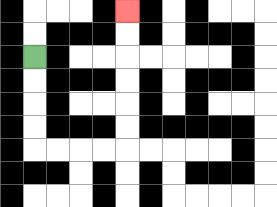{'start': '[1, 2]', 'end': '[5, 0]', 'path_directions': 'D,D,D,D,R,R,R,R,U,U,U,U,U,U', 'path_coordinates': '[[1, 2], [1, 3], [1, 4], [1, 5], [1, 6], [2, 6], [3, 6], [4, 6], [5, 6], [5, 5], [5, 4], [5, 3], [5, 2], [5, 1], [5, 0]]'}